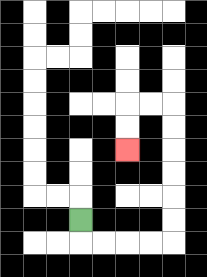{'start': '[3, 9]', 'end': '[5, 6]', 'path_directions': 'D,R,R,R,R,U,U,U,U,U,U,L,L,D,D', 'path_coordinates': '[[3, 9], [3, 10], [4, 10], [5, 10], [6, 10], [7, 10], [7, 9], [7, 8], [7, 7], [7, 6], [7, 5], [7, 4], [6, 4], [5, 4], [5, 5], [5, 6]]'}